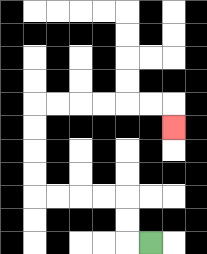{'start': '[6, 10]', 'end': '[7, 5]', 'path_directions': 'L,U,U,L,L,L,L,U,U,U,U,R,R,R,R,R,R,D', 'path_coordinates': '[[6, 10], [5, 10], [5, 9], [5, 8], [4, 8], [3, 8], [2, 8], [1, 8], [1, 7], [1, 6], [1, 5], [1, 4], [2, 4], [3, 4], [4, 4], [5, 4], [6, 4], [7, 4], [7, 5]]'}